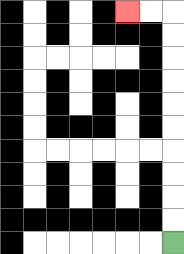{'start': '[7, 10]', 'end': '[5, 0]', 'path_directions': 'U,U,U,U,U,U,U,U,U,U,L,L', 'path_coordinates': '[[7, 10], [7, 9], [7, 8], [7, 7], [7, 6], [7, 5], [7, 4], [7, 3], [7, 2], [7, 1], [7, 0], [6, 0], [5, 0]]'}